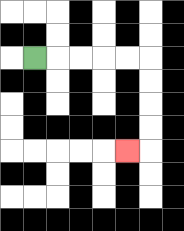{'start': '[1, 2]', 'end': '[5, 6]', 'path_directions': 'R,R,R,R,R,D,D,D,D,L', 'path_coordinates': '[[1, 2], [2, 2], [3, 2], [4, 2], [5, 2], [6, 2], [6, 3], [6, 4], [6, 5], [6, 6], [5, 6]]'}